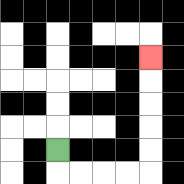{'start': '[2, 6]', 'end': '[6, 2]', 'path_directions': 'D,R,R,R,R,U,U,U,U,U', 'path_coordinates': '[[2, 6], [2, 7], [3, 7], [4, 7], [5, 7], [6, 7], [6, 6], [6, 5], [6, 4], [6, 3], [6, 2]]'}